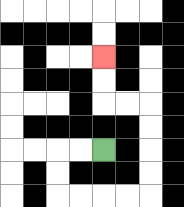{'start': '[4, 6]', 'end': '[4, 2]', 'path_directions': 'L,L,D,D,R,R,R,R,U,U,U,U,L,L,U,U', 'path_coordinates': '[[4, 6], [3, 6], [2, 6], [2, 7], [2, 8], [3, 8], [4, 8], [5, 8], [6, 8], [6, 7], [6, 6], [6, 5], [6, 4], [5, 4], [4, 4], [4, 3], [4, 2]]'}